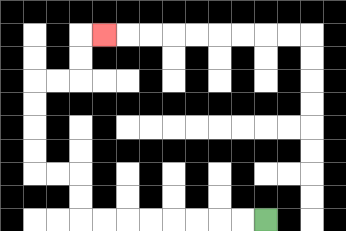{'start': '[11, 9]', 'end': '[4, 1]', 'path_directions': 'L,L,L,L,L,L,L,L,U,U,L,L,U,U,U,U,R,R,U,U,R', 'path_coordinates': '[[11, 9], [10, 9], [9, 9], [8, 9], [7, 9], [6, 9], [5, 9], [4, 9], [3, 9], [3, 8], [3, 7], [2, 7], [1, 7], [1, 6], [1, 5], [1, 4], [1, 3], [2, 3], [3, 3], [3, 2], [3, 1], [4, 1]]'}